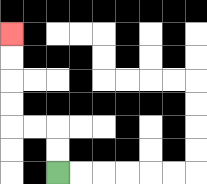{'start': '[2, 7]', 'end': '[0, 1]', 'path_directions': 'U,U,L,L,U,U,U,U', 'path_coordinates': '[[2, 7], [2, 6], [2, 5], [1, 5], [0, 5], [0, 4], [0, 3], [0, 2], [0, 1]]'}